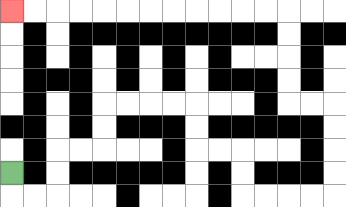{'start': '[0, 7]', 'end': '[0, 0]', 'path_directions': 'D,R,R,U,U,R,R,U,U,R,R,R,R,D,D,R,R,D,D,R,R,R,R,U,U,U,U,L,L,U,U,U,U,L,L,L,L,L,L,L,L,L,L,L,L', 'path_coordinates': '[[0, 7], [0, 8], [1, 8], [2, 8], [2, 7], [2, 6], [3, 6], [4, 6], [4, 5], [4, 4], [5, 4], [6, 4], [7, 4], [8, 4], [8, 5], [8, 6], [9, 6], [10, 6], [10, 7], [10, 8], [11, 8], [12, 8], [13, 8], [14, 8], [14, 7], [14, 6], [14, 5], [14, 4], [13, 4], [12, 4], [12, 3], [12, 2], [12, 1], [12, 0], [11, 0], [10, 0], [9, 0], [8, 0], [7, 0], [6, 0], [5, 0], [4, 0], [3, 0], [2, 0], [1, 0], [0, 0]]'}